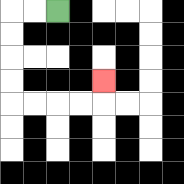{'start': '[2, 0]', 'end': '[4, 3]', 'path_directions': 'L,L,D,D,D,D,R,R,R,R,U', 'path_coordinates': '[[2, 0], [1, 0], [0, 0], [0, 1], [0, 2], [0, 3], [0, 4], [1, 4], [2, 4], [3, 4], [4, 4], [4, 3]]'}